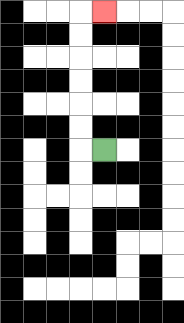{'start': '[4, 6]', 'end': '[4, 0]', 'path_directions': 'L,U,U,U,U,U,U,R', 'path_coordinates': '[[4, 6], [3, 6], [3, 5], [3, 4], [3, 3], [3, 2], [3, 1], [3, 0], [4, 0]]'}